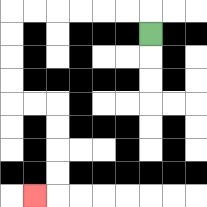{'start': '[6, 1]', 'end': '[1, 8]', 'path_directions': 'U,L,L,L,L,L,L,D,D,D,D,R,R,D,D,D,D,L', 'path_coordinates': '[[6, 1], [6, 0], [5, 0], [4, 0], [3, 0], [2, 0], [1, 0], [0, 0], [0, 1], [0, 2], [0, 3], [0, 4], [1, 4], [2, 4], [2, 5], [2, 6], [2, 7], [2, 8], [1, 8]]'}